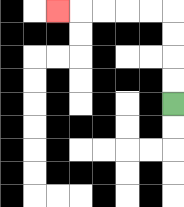{'start': '[7, 4]', 'end': '[2, 0]', 'path_directions': 'U,U,U,U,L,L,L,L,L', 'path_coordinates': '[[7, 4], [7, 3], [7, 2], [7, 1], [7, 0], [6, 0], [5, 0], [4, 0], [3, 0], [2, 0]]'}